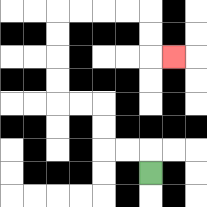{'start': '[6, 7]', 'end': '[7, 2]', 'path_directions': 'U,L,L,U,U,L,L,U,U,U,U,R,R,R,R,D,D,R', 'path_coordinates': '[[6, 7], [6, 6], [5, 6], [4, 6], [4, 5], [4, 4], [3, 4], [2, 4], [2, 3], [2, 2], [2, 1], [2, 0], [3, 0], [4, 0], [5, 0], [6, 0], [6, 1], [6, 2], [7, 2]]'}